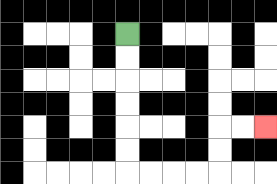{'start': '[5, 1]', 'end': '[11, 5]', 'path_directions': 'D,D,D,D,D,D,R,R,R,R,U,U,R,R', 'path_coordinates': '[[5, 1], [5, 2], [5, 3], [5, 4], [5, 5], [5, 6], [5, 7], [6, 7], [7, 7], [8, 7], [9, 7], [9, 6], [9, 5], [10, 5], [11, 5]]'}